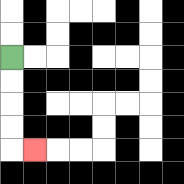{'start': '[0, 2]', 'end': '[1, 6]', 'path_directions': 'D,D,D,D,R', 'path_coordinates': '[[0, 2], [0, 3], [0, 4], [0, 5], [0, 6], [1, 6]]'}